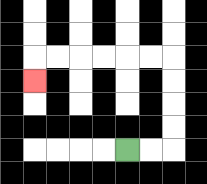{'start': '[5, 6]', 'end': '[1, 3]', 'path_directions': 'R,R,U,U,U,U,L,L,L,L,L,L,D', 'path_coordinates': '[[5, 6], [6, 6], [7, 6], [7, 5], [7, 4], [7, 3], [7, 2], [6, 2], [5, 2], [4, 2], [3, 2], [2, 2], [1, 2], [1, 3]]'}